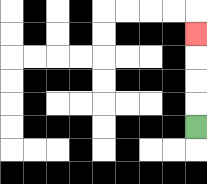{'start': '[8, 5]', 'end': '[8, 1]', 'path_directions': 'U,U,U,U', 'path_coordinates': '[[8, 5], [8, 4], [8, 3], [8, 2], [8, 1]]'}